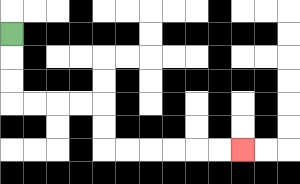{'start': '[0, 1]', 'end': '[10, 6]', 'path_directions': 'D,D,D,R,R,R,R,D,D,R,R,R,R,R,R', 'path_coordinates': '[[0, 1], [0, 2], [0, 3], [0, 4], [1, 4], [2, 4], [3, 4], [4, 4], [4, 5], [4, 6], [5, 6], [6, 6], [7, 6], [8, 6], [9, 6], [10, 6]]'}